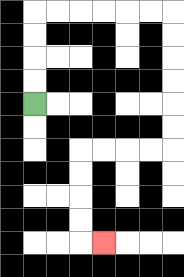{'start': '[1, 4]', 'end': '[4, 10]', 'path_directions': 'U,U,U,U,R,R,R,R,R,R,D,D,D,D,D,D,L,L,L,L,D,D,D,D,R', 'path_coordinates': '[[1, 4], [1, 3], [1, 2], [1, 1], [1, 0], [2, 0], [3, 0], [4, 0], [5, 0], [6, 0], [7, 0], [7, 1], [7, 2], [7, 3], [7, 4], [7, 5], [7, 6], [6, 6], [5, 6], [4, 6], [3, 6], [3, 7], [3, 8], [3, 9], [3, 10], [4, 10]]'}